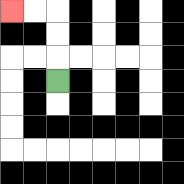{'start': '[2, 3]', 'end': '[0, 0]', 'path_directions': 'U,U,U,L,L', 'path_coordinates': '[[2, 3], [2, 2], [2, 1], [2, 0], [1, 0], [0, 0]]'}